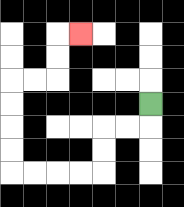{'start': '[6, 4]', 'end': '[3, 1]', 'path_directions': 'D,L,L,D,D,L,L,L,L,U,U,U,U,R,R,U,U,R', 'path_coordinates': '[[6, 4], [6, 5], [5, 5], [4, 5], [4, 6], [4, 7], [3, 7], [2, 7], [1, 7], [0, 7], [0, 6], [0, 5], [0, 4], [0, 3], [1, 3], [2, 3], [2, 2], [2, 1], [3, 1]]'}